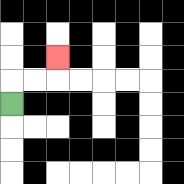{'start': '[0, 4]', 'end': '[2, 2]', 'path_directions': 'U,R,R,U', 'path_coordinates': '[[0, 4], [0, 3], [1, 3], [2, 3], [2, 2]]'}